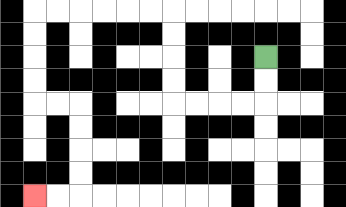{'start': '[11, 2]', 'end': '[1, 8]', 'path_directions': 'D,D,L,L,L,L,U,U,U,U,L,L,L,L,L,L,D,D,D,D,R,R,D,D,D,D,L,L', 'path_coordinates': '[[11, 2], [11, 3], [11, 4], [10, 4], [9, 4], [8, 4], [7, 4], [7, 3], [7, 2], [7, 1], [7, 0], [6, 0], [5, 0], [4, 0], [3, 0], [2, 0], [1, 0], [1, 1], [1, 2], [1, 3], [1, 4], [2, 4], [3, 4], [3, 5], [3, 6], [3, 7], [3, 8], [2, 8], [1, 8]]'}